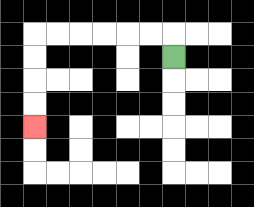{'start': '[7, 2]', 'end': '[1, 5]', 'path_directions': 'U,L,L,L,L,L,L,D,D,D,D', 'path_coordinates': '[[7, 2], [7, 1], [6, 1], [5, 1], [4, 1], [3, 1], [2, 1], [1, 1], [1, 2], [1, 3], [1, 4], [1, 5]]'}